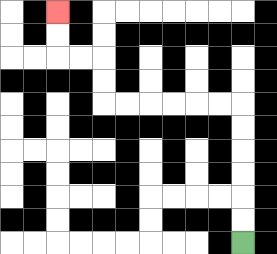{'start': '[10, 10]', 'end': '[2, 0]', 'path_directions': 'U,U,U,U,U,U,L,L,L,L,L,L,U,U,L,L,U,U', 'path_coordinates': '[[10, 10], [10, 9], [10, 8], [10, 7], [10, 6], [10, 5], [10, 4], [9, 4], [8, 4], [7, 4], [6, 4], [5, 4], [4, 4], [4, 3], [4, 2], [3, 2], [2, 2], [2, 1], [2, 0]]'}